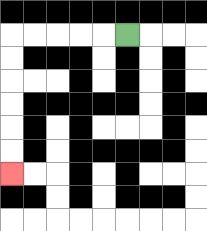{'start': '[5, 1]', 'end': '[0, 7]', 'path_directions': 'L,L,L,L,L,D,D,D,D,D,D', 'path_coordinates': '[[5, 1], [4, 1], [3, 1], [2, 1], [1, 1], [0, 1], [0, 2], [0, 3], [0, 4], [0, 5], [0, 6], [0, 7]]'}